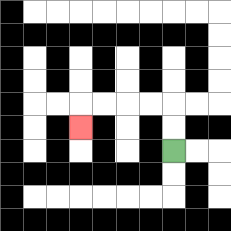{'start': '[7, 6]', 'end': '[3, 5]', 'path_directions': 'U,U,L,L,L,L,D', 'path_coordinates': '[[7, 6], [7, 5], [7, 4], [6, 4], [5, 4], [4, 4], [3, 4], [3, 5]]'}